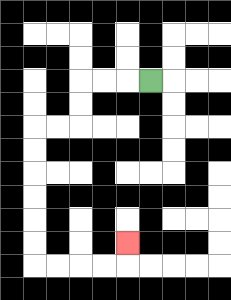{'start': '[6, 3]', 'end': '[5, 10]', 'path_directions': 'L,L,L,D,D,L,L,D,D,D,D,D,D,R,R,R,R,U', 'path_coordinates': '[[6, 3], [5, 3], [4, 3], [3, 3], [3, 4], [3, 5], [2, 5], [1, 5], [1, 6], [1, 7], [1, 8], [1, 9], [1, 10], [1, 11], [2, 11], [3, 11], [4, 11], [5, 11], [5, 10]]'}